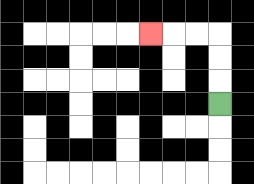{'start': '[9, 4]', 'end': '[6, 1]', 'path_directions': 'U,U,U,L,L,L', 'path_coordinates': '[[9, 4], [9, 3], [9, 2], [9, 1], [8, 1], [7, 1], [6, 1]]'}